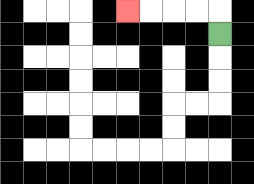{'start': '[9, 1]', 'end': '[5, 0]', 'path_directions': 'U,L,L,L,L', 'path_coordinates': '[[9, 1], [9, 0], [8, 0], [7, 0], [6, 0], [5, 0]]'}